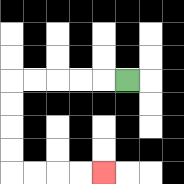{'start': '[5, 3]', 'end': '[4, 7]', 'path_directions': 'L,L,L,L,L,D,D,D,D,R,R,R,R', 'path_coordinates': '[[5, 3], [4, 3], [3, 3], [2, 3], [1, 3], [0, 3], [0, 4], [0, 5], [0, 6], [0, 7], [1, 7], [2, 7], [3, 7], [4, 7]]'}